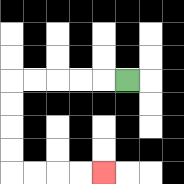{'start': '[5, 3]', 'end': '[4, 7]', 'path_directions': 'L,L,L,L,L,D,D,D,D,R,R,R,R', 'path_coordinates': '[[5, 3], [4, 3], [3, 3], [2, 3], [1, 3], [0, 3], [0, 4], [0, 5], [0, 6], [0, 7], [1, 7], [2, 7], [3, 7], [4, 7]]'}